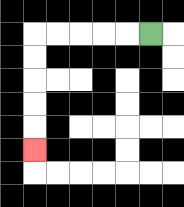{'start': '[6, 1]', 'end': '[1, 6]', 'path_directions': 'L,L,L,L,L,D,D,D,D,D', 'path_coordinates': '[[6, 1], [5, 1], [4, 1], [3, 1], [2, 1], [1, 1], [1, 2], [1, 3], [1, 4], [1, 5], [1, 6]]'}